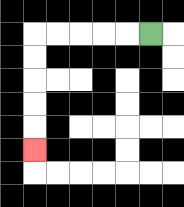{'start': '[6, 1]', 'end': '[1, 6]', 'path_directions': 'L,L,L,L,L,D,D,D,D,D', 'path_coordinates': '[[6, 1], [5, 1], [4, 1], [3, 1], [2, 1], [1, 1], [1, 2], [1, 3], [1, 4], [1, 5], [1, 6]]'}